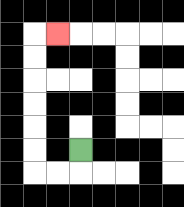{'start': '[3, 6]', 'end': '[2, 1]', 'path_directions': 'D,L,L,U,U,U,U,U,U,R', 'path_coordinates': '[[3, 6], [3, 7], [2, 7], [1, 7], [1, 6], [1, 5], [1, 4], [1, 3], [1, 2], [1, 1], [2, 1]]'}